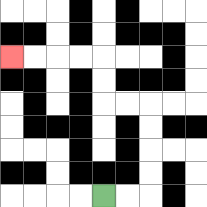{'start': '[4, 8]', 'end': '[0, 2]', 'path_directions': 'R,R,U,U,U,U,L,L,U,U,L,L,L,L', 'path_coordinates': '[[4, 8], [5, 8], [6, 8], [6, 7], [6, 6], [6, 5], [6, 4], [5, 4], [4, 4], [4, 3], [4, 2], [3, 2], [2, 2], [1, 2], [0, 2]]'}